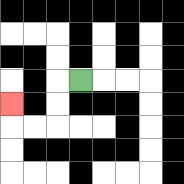{'start': '[3, 3]', 'end': '[0, 4]', 'path_directions': 'L,D,D,L,L,U', 'path_coordinates': '[[3, 3], [2, 3], [2, 4], [2, 5], [1, 5], [0, 5], [0, 4]]'}